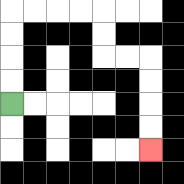{'start': '[0, 4]', 'end': '[6, 6]', 'path_directions': 'U,U,U,U,R,R,R,R,D,D,R,R,D,D,D,D', 'path_coordinates': '[[0, 4], [0, 3], [0, 2], [0, 1], [0, 0], [1, 0], [2, 0], [3, 0], [4, 0], [4, 1], [4, 2], [5, 2], [6, 2], [6, 3], [6, 4], [6, 5], [6, 6]]'}